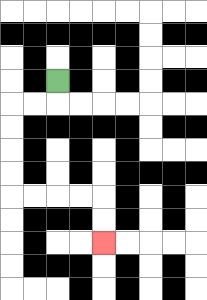{'start': '[2, 3]', 'end': '[4, 10]', 'path_directions': 'D,L,L,D,D,D,D,R,R,R,R,D,D', 'path_coordinates': '[[2, 3], [2, 4], [1, 4], [0, 4], [0, 5], [0, 6], [0, 7], [0, 8], [1, 8], [2, 8], [3, 8], [4, 8], [4, 9], [4, 10]]'}